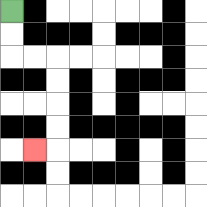{'start': '[0, 0]', 'end': '[1, 6]', 'path_directions': 'D,D,R,R,D,D,D,D,L', 'path_coordinates': '[[0, 0], [0, 1], [0, 2], [1, 2], [2, 2], [2, 3], [2, 4], [2, 5], [2, 6], [1, 6]]'}